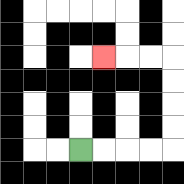{'start': '[3, 6]', 'end': '[4, 2]', 'path_directions': 'R,R,R,R,U,U,U,U,L,L,L', 'path_coordinates': '[[3, 6], [4, 6], [5, 6], [6, 6], [7, 6], [7, 5], [7, 4], [7, 3], [7, 2], [6, 2], [5, 2], [4, 2]]'}